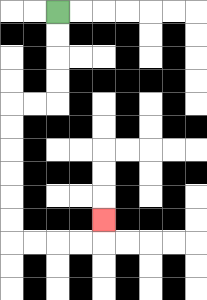{'start': '[2, 0]', 'end': '[4, 9]', 'path_directions': 'D,D,D,D,L,L,D,D,D,D,D,D,R,R,R,R,U', 'path_coordinates': '[[2, 0], [2, 1], [2, 2], [2, 3], [2, 4], [1, 4], [0, 4], [0, 5], [0, 6], [0, 7], [0, 8], [0, 9], [0, 10], [1, 10], [2, 10], [3, 10], [4, 10], [4, 9]]'}